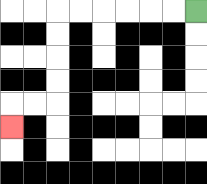{'start': '[8, 0]', 'end': '[0, 5]', 'path_directions': 'L,L,L,L,L,L,D,D,D,D,L,L,D', 'path_coordinates': '[[8, 0], [7, 0], [6, 0], [5, 0], [4, 0], [3, 0], [2, 0], [2, 1], [2, 2], [2, 3], [2, 4], [1, 4], [0, 4], [0, 5]]'}